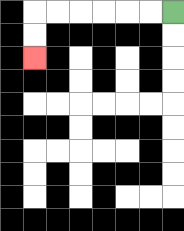{'start': '[7, 0]', 'end': '[1, 2]', 'path_directions': 'L,L,L,L,L,L,D,D', 'path_coordinates': '[[7, 0], [6, 0], [5, 0], [4, 0], [3, 0], [2, 0], [1, 0], [1, 1], [1, 2]]'}